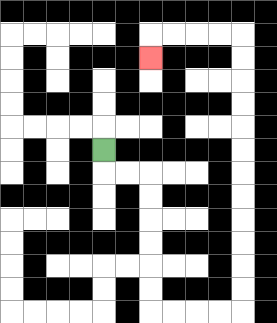{'start': '[4, 6]', 'end': '[6, 2]', 'path_directions': 'D,R,R,D,D,D,D,D,D,R,R,R,R,U,U,U,U,U,U,U,U,U,U,U,U,L,L,L,L,D', 'path_coordinates': '[[4, 6], [4, 7], [5, 7], [6, 7], [6, 8], [6, 9], [6, 10], [6, 11], [6, 12], [6, 13], [7, 13], [8, 13], [9, 13], [10, 13], [10, 12], [10, 11], [10, 10], [10, 9], [10, 8], [10, 7], [10, 6], [10, 5], [10, 4], [10, 3], [10, 2], [10, 1], [9, 1], [8, 1], [7, 1], [6, 1], [6, 2]]'}